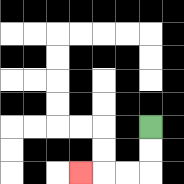{'start': '[6, 5]', 'end': '[3, 7]', 'path_directions': 'D,D,L,L,L', 'path_coordinates': '[[6, 5], [6, 6], [6, 7], [5, 7], [4, 7], [3, 7]]'}